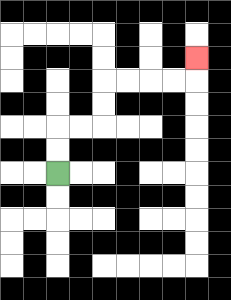{'start': '[2, 7]', 'end': '[8, 2]', 'path_directions': 'U,U,R,R,U,U,R,R,R,R,U', 'path_coordinates': '[[2, 7], [2, 6], [2, 5], [3, 5], [4, 5], [4, 4], [4, 3], [5, 3], [6, 3], [7, 3], [8, 3], [8, 2]]'}